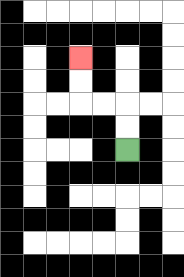{'start': '[5, 6]', 'end': '[3, 2]', 'path_directions': 'U,U,L,L,U,U', 'path_coordinates': '[[5, 6], [5, 5], [5, 4], [4, 4], [3, 4], [3, 3], [3, 2]]'}